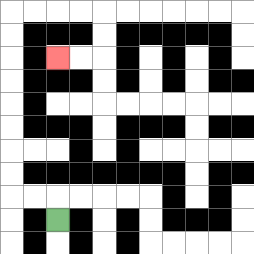{'start': '[2, 9]', 'end': '[2, 2]', 'path_directions': 'U,L,L,U,U,U,U,U,U,U,U,R,R,R,R,D,D,L,L', 'path_coordinates': '[[2, 9], [2, 8], [1, 8], [0, 8], [0, 7], [0, 6], [0, 5], [0, 4], [0, 3], [0, 2], [0, 1], [0, 0], [1, 0], [2, 0], [3, 0], [4, 0], [4, 1], [4, 2], [3, 2], [2, 2]]'}